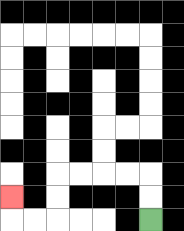{'start': '[6, 9]', 'end': '[0, 8]', 'path_directions': 'U,U,L,L,L,L,D,D,L,L,U', 'path_coordinates': '[[6, 9], [6, 8], [6, 7], [5, 7], [4, 7], [3, 7], [2, 7], [2, 8], [2, 9], [1, 9], [0, 9], [0, 8]]'}